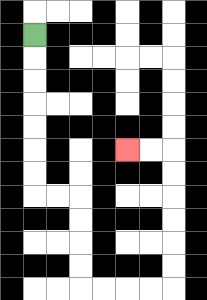{'start': '[1, 1]', 'end': '[5, 6]', 'path_directions': 'D,D,D,D,D,D,D,R,R,D,D,D,D,R,R,R,R,U,U,U,U,U,U,L,L', 'path_coordinates': '[[1, 1], [1, 2], [1, 3], [1, 4], [1, 5], [1, 6], [1, 7], [1, 8], [2, 8], [3, 8], [3, 9], [3, 10], [3, 11], [3, 12], [4, 12], [5, 12], [6, 12], [7, 12], [7, 11], [7, 10], [7, 9], [7, 8], [7, 7], [7, 6], [6, 6], [5, 6]]'}